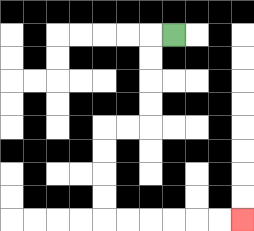{'start': '[7, 1]', 'end': '[10, 9]', 'path_directions': 'L,D,D,D,D,L,L,D,D,D,D,R,R,R,R,R,R', 'path_coordinates': '[[7, 1], [6, 1], [6, 2], [6, 3], [6, 4], [6, 5], [5, 5], [4, 5], [4, 6], [4, 7], [4, 8], [4, 9], [5, 9], [6, 9], [7, 9], [8, 9], [9, 9], [10, 9]]'}